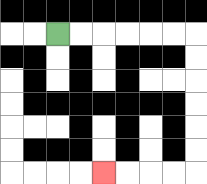{'start': '[2, 1]', 'end': '[4, 7]', 'path_directions': 'R,R,R,R,R,R,D,D,D,D,D,D,L,L,L,L', 'path_coordinates': '[[2, 1], [3, 1], [4, 1], [5, 1], [6, 1], [7, 1], [8, 1], [8, 2], [8, 3], [8, 4], [8, 5], [8, 6], [8, 7], [7, 7], [6, 7], [5, 7], [4, 7]]'}